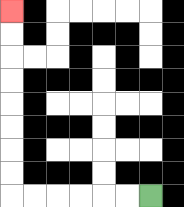{'start': '[6, 8]', 'end': '[0, 0]', 'path_directions': 'L,L,L,L,L,L,U,U,U,U,U,U,U,U', 'path_coordinates': '[[6, 8], [5, 8], [4, 8], [3, 8], [2, 8], [1, 8], [0, 8], [0, 7], [0, 6], [0, 5], [0, 4], [0, 3], [0, 2], [0, 1], [0, 0]]'}